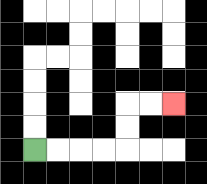{'start': '[1, 6]', 'end': '[7, 4]', 'path_directions': 'R,R,R,R,U,U,R,R', 'path_coordinates': '[[1, 6], [2, 6], [3, 6], [4, 6], [5, 6], [5, 5], [5, 4], [6, 4], [7, 4]]'}